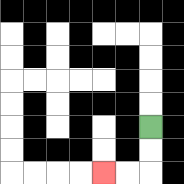{'start': '[6, 5]', 'end': '[4, 7]', 'path_directions': 'D,D,L,L', 'path_coordinates': '[[6, 5], [6, 6], [6, 7], [5, 7], [4, 7]]'}